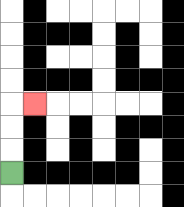{'start': '[0, 7]', 'end': '[1, 4]', 'path_directions': 'U,U,U,R', 'path_coordinates': '[[0, 7], [0, 6], [0, 5], [0, 4], [1, 4]]'}